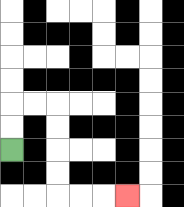{'start': '[0, 6]', 'end': '[5, 8]', 'path_directions': 'U,U,R,R,D,D,D,D,R,R,R', 'path_coordinates': '[[0, 6], [0, 5], [0, 4], [1, 4], [2, 4], [2, 5], [2, 6], [2, 7], [2, 8], [3, 8], [4, 8], [5, 8]]'}